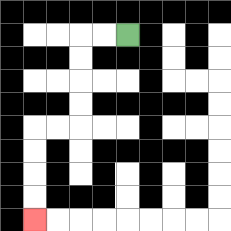{'start': '[5, 1]', 'end': '[1, 9]', 'path_directions': 'L,L,D,D,D,D,L,L,D,D,D,D', 'path_coordinates': '[[5, 1], [4, 1], [3, 1], [3, 2], [3, 3], [3, 4], [3, 5], [2, 5], [1, 5], [1, 6], [1, 7], [1, 8], [1, 9]]'}